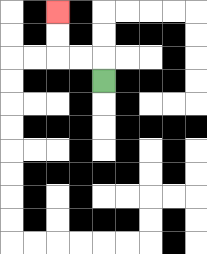{'start': '[4, 3]', 'end': '[2, 0]', 'path_directions': 'U,L,L,U,U', 'path_coordinates': '[[4, 3], [4, 2], [3, 2], [2, 2], [2, 1], [2, 0]]'}